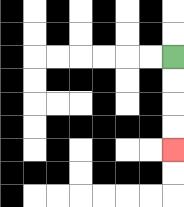{'start': '[7, 2]', 'end': '[7, 6]', 'path_directions': 'D,D,D,D', 'path_coordinates': '[[7, 2], [7, 3], [7, 4], [7, 5], [7, 6]]'}